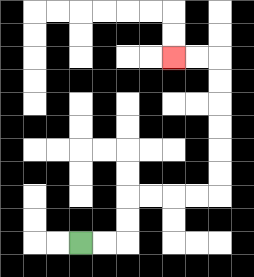{'start': '[3, 10]', 'end': '[7, 2]', 'path_directions': 'R,R,U,U,R,R,R,R,U,U,U,U,U,U,L,L', 'path_coordinates': '[[3, 10], [4, 10], [5, 10], [5, 9], [5, 8], [6, 8], [7, 8], [8, 8], [9, 8], [9, 7], [9, 6], [9, 5], [9, 4], [9, 3], [9, 2], [8, 2], [7, 2]]'}